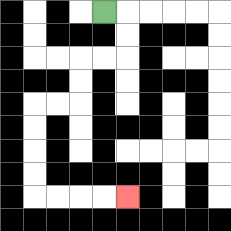{'start': '[4, 0]', 'end': '[5, 8]', 'path_directions': 'R,D,D,L,L,D,D,L,L,D,D,D,D,R,R,R,R', 'path_coordinates': '[[4, 0], [5, 0], [5, 1], [5, 2], [4, 2], [3, 2], [3, 3], [3, 4], [2, 4], [1, 4], [1, 5], [1, 6], [1, 7], [1, 8], [2, 8], [3, 8], [4, 8], [5, 8]]'}